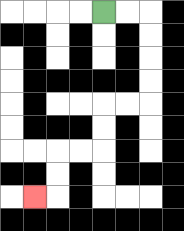{'start': '[4, 0]', 'end': '[1, 8]', 'path_directions': 'R,R,D,D,D,D,L,L,D,D,L,L,D,D,L', 'path_coordinates': '[[4, 0], [5, 0], [6, 0], [6, 1], [6, 2], [6, 3], [6, 4], [5, 4], [4, 4], [4, 5], [4, 6], [3, 6], [2, 6], [2, 7], [2, 8], [1, 8]]'}